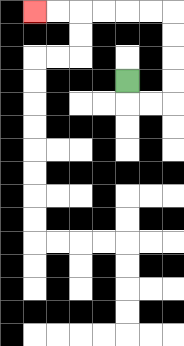{'start': '[5, 3]', 'end': '[1, 0]', 'path_directions': 'D,R,R,U,U,U,U,L,L,L,L,L,L', 'path_coordinates': '[[5, 3], [5, 4], [6, 4], [7, 4], [7, 3], [7, 2], [7, 1], [7, 0], [6, 0], [5, 0], [4, 0], [3, 0], [2, 0], [1, 0]]'}